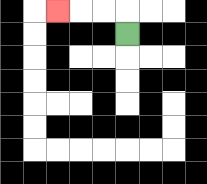{'start': '[5, 1]', 'end': '[2, 0]', 'path_directions': 'U,L,L,L', 'path_coordinates': '[[5, 1], [5, 0], [4, 0], [3, 0], [2, 0]]'}